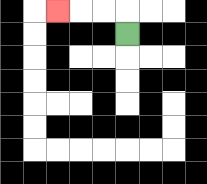{'start': '[5, 1]', 'end': '[2, 0]', 'path_directions': 'U,L,L,L', 'path_coordinates': '[[5, 1], [5, 0], [4, 0], [3, 0], [2, 0]]'}